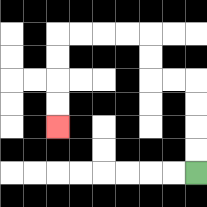{'start': '[8, 7]', 'end': '[2, 5]', 'path_directions': 'U,U,U,U,L,L,U,U,L,L,L,L,D,D,D,D', 'path_coordinates': '[[8, 7], [8, 6], [8, 5], [8, 4], [8, 3], [7, 3], [6, 3], [6, 2], [6, 1], [5, 1], [4, 1], [3, 1], [2, 1], [2, 2], [2, 3], [2, 4], [2, 5]]'}